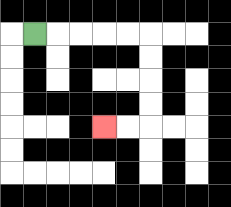{'start': '[1, 1]', 'end': '[4, 5]', 'path_directions': 'R,R,R,R,R,D,D,D,D,L,L', 'path_coordinates': '[[1, 1], [2, 1], [3, 1], [4, 1], [5, 1], [6, 1], [6, 2], [6, 3], [6, 4], [6, 5], [5, 5], [4, 5]]'}